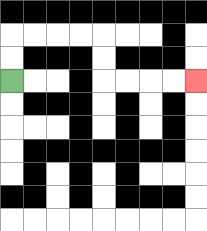{'start': '[0, 3]', 'end': '[8, 3]', 'path_directions': 'U,U,R,R,R,R,D,D,R,R,R,R', 'path_coordinates': '[[0, 3], [0, 2], [0, 1], [1, 1], [2, 1], [3, 1], [4, 1], [4, 2], [4, 3], [5, 3], [6, 3], [7, 3], [8, 3]]'}